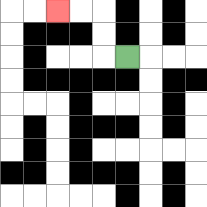{'start': '[5, 2]', 'end': '[2, 0]', 'path_directions': 'L,U,U,L,L', 'path_coordinates': '[[5, 2], [4, 2], [4, 1], [4, 0], [3, 0], [2, 0]]'}